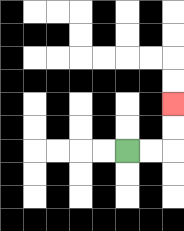{'start': '[5, 6]', 'end': '[7, 4]', 'path_directions': 'R,R,U,U', 'path_coordinates': '[[5, 6], [6, 6], [7, 6], [7, 5], [7, 4]]'}